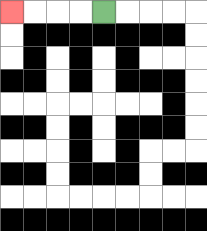{'start': '[4, 0]', 'end': '[0, 0]', 'path_directions': 'L,L,L,L', 'path_coordinates': '[[4, 0], [3, 0], [2, 0], [1, 0], [0, 0]]'}